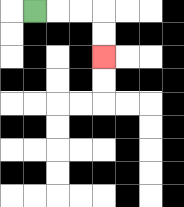{'start': '[1, 0]', 'end': '[4, 2]', 'path_directions': 'R,R,R,D,D', 'path_coordinates': '[[1, 0], [2, 0], [3, 0], [4, 0], [4, 1], [4, 2]]'}